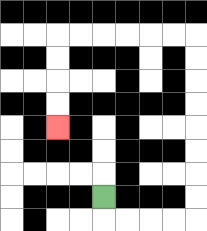{'start': '[4, 8]', 'end': '[2, 5]', 'path_directions': 'D,R,R,R,R,U,U,U,U,U,U,U,U,L,L,L,L,L,L,D,D,D,D', 'path_coordinates': '[[4, 8], [4, 9], [5, 9], [6, 9], [7, 9], [8, 9], [8, 8], [8, 7], [8, 6], [8, 5], [8, 4], [8, 3], [8, 2], [8, 1], [7, 1], [6, 1], [5, 1], [4, 1], [3, 1], [2, 1], [2, 2], [2, 3], [2, 4], [2, 5]]'}